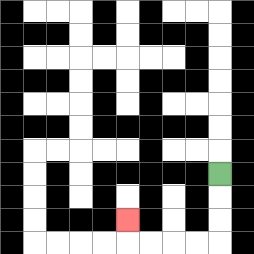{'start': '[9, 7]', 'end': '[5, 9]', 'path_directions': 'D,D,D,L,L,L,L,U', 'path_coordinates': '[[9, 7], [9, 8], [9, 9], [9, 10], [8, 10], [7, 10], [6, 10], [5, 10], [5, 9]]'}